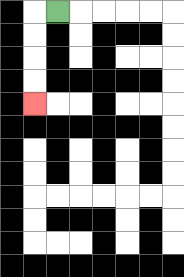{'start': '[2, 0]', 'end': '[1, 4]', 'path_directions': 'L,D,D,D,D', 'path_coordinates': '[[2, 0], [1, 0], [1, 1], [1, 2], [1, 3], [1, 4]]'}